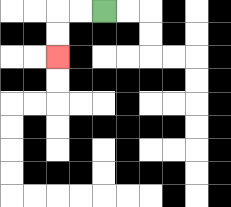{'start': '[4, 0]', 'end': '[2, 2]', 'path_directions': 'L,L,D,D', 'path_coordinates': '[[4, 0], [3, 0], [2, 0], [2, 1], [2, 2]]'}